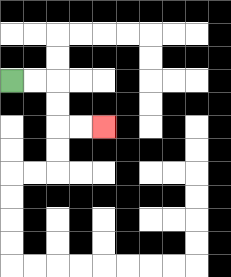{'start': '[0, 3]', 'end': '[4, 5]', 'path_directions': 'R,R,D,D,R,R', 'path_coordinates': '[[0, 3], [1, 3], [2, 3], [2, 4], [2, 5], [3, 5], [4, 5]]'}